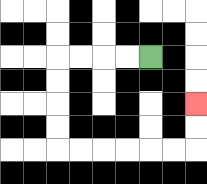{'start': '[6, 2]', 'end': '[8, 4]', 'path_directions': 'L,L,L,L,D,D,D,D,R,R,R,R,R,R,U,U', 'path_coordinates': '[[6, 2], [5, 2], [4, 2], [3, 2], [2, 2], [2, 3], [2, 4], [2, 5], [2, 6], [3, 6], [4, 6], [5, 6], [6, 6], [7, 6], [8, 6], [8, 5], [8, 4]]'}